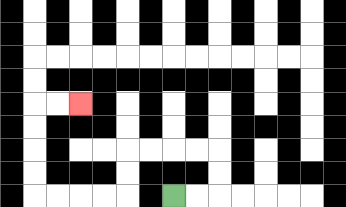{'start': '[7, 8]', 'end': '[3, 4]', 'path_directions': 'R,R,U,U,L,L,L,L,D,D,L,L,L,L,U,U,U,U,R,R', 'path_coordinates': '[[7, 8], [8, 8], [9, 8], [9, 7], [9, 6], [8, 6], [7, 6], [6, 6], [5, 6], [5, 7], [5, 8], [4, 8], [3, 8], [2, 8], [1, 8], [1, 7], [1, 6], [1, 5], [1, 4], [2, 4], [3, 4]]'}